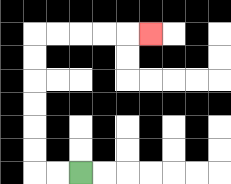{'start': '[3, 7]', 'end': '[6, 1]', 'path_directions': 'L,L,U,U,U,U,U,U,R,R,R,R,R', 'path_coordinates': '[[3, 7], [2, 7], [1, 7], [1, 6], [1, 5], [1, 4], [1, 3], [1, 2], [1, 1], [2, 1], [3, 1], [4, 1], [5, 1], [6, 1]]'}